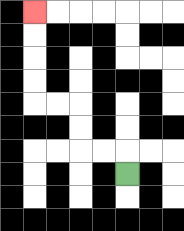{'start': '[5, 7]', 'end': '[1, 0]', 'path_directions': 'U,L,L,U,U,L,L,U,U,U,U', 'path_coordinates': '[[5, 7], [5, 6], [4, 6], [3, 6], [3, 5], [3, 4], [2, 4], [1, 4], [1, 3], [1, 2], [1, 1], [1, 0]]'}